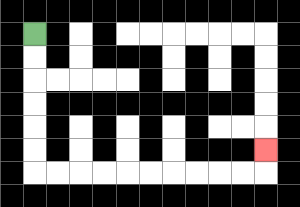{'start': '[1, 1]', 'end': '[11, 6]', 'path_directions': 'D,D,D,D,D,D,R,R,R,R,R,R,R,R,R,R,U', 'path_coordinates': '[[1, 1], [1, 2], [1, 3], [1, 4], [1, 5], [1, 6], [1, 7], [2, 7], [3, 7], [4, 7], [5, 7], [6, 7], [7, 7], [8, 7], [9, 7], [10, 7], [11, 7], [11, 6]]'}